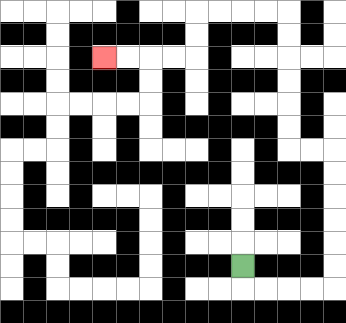{'start': '[10, 11]', 'end': '[4, 2]', 'path_directions': 'D,R,R,R,R,U,U,U,U,U,U,L,L,U,U,U,U,U,U,L,L,L,L,D,D,L,L,L,L', 'path_coordinates': '[[10, 11], [10, 12], [11, 12], [12, 12], [13, 12], [14, 12], [14, 11], [14, 10], [14, 9], [14, 8], [14, 7], [14, 6], [13, 6], [12, 6], [12, 5], [12, 4], [12, 3], [12, 2], [12, 1], [12, 0], [11, 0], [10, 0], [9, 0], [8, 0], [8, 1], [8, 2], [7, 2], [6, 2], [5, 2], [4, 2]]'}